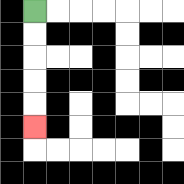{'start': '[1, 0]', 'end': '[1, 5]', 'path_directions': 'D,D,D,D,D', 'path_coordinates': '[[1, 0], [1, 1], [1, 2], [1, 3], [1, 4], [1, 5]]'}